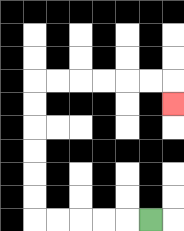{'start': '[6, 9]', 'end': '[7, 4]', 'path_directions': 'L,L,L,L,L,U,U,U,U,U,U,R,R,R,R,R,R,D', 'path_coordinates': '[[6, 9], [5, 9], [4, 9], [3, 9], [2, 9], [1, 9], [1, 8], [1, 7], [1, 6], [1, 5], [1, 4], [1, 3], [2, 3], [3, 3], [4, 3], [5, 3], [6, 3], [7, 3], [7, 4]]'}